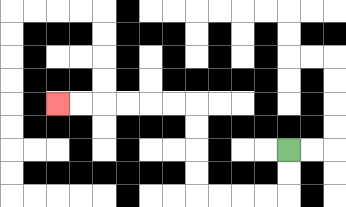{'start': '[12, 6]', 'end': '[2, 4]', 'path_directions': 'D,D,L,L,L,L,U,U,U,U,L,L,L,L,L,L', 'path_coordinates': '[[12, 6], [12, 7], [12, 8], [11, 8], [10, 8], [9, 8], [8, 8], [8, 7], [8, 6], [8, 5], [8, 4], [7, 4], [6, 4], [5, 4], [4, 4], [3, 4], [2, 4]]'}